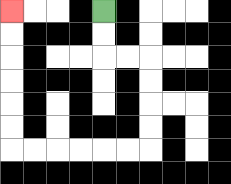{'start': '[4, 0]', 'end': '[0, 0]', 'path_directions': 'D,D,R,R,D,D,D,D,L,L,L,L,L,L,U,U,U,U,U,U', 'path_coordinates': '[[4, 0], [4, 1], [4, 2], [5, 2], [6, 2], [6, 3], [6, 4], [6, 5], [6, 6], [5, 6], [4, 6], [3, 6], [2, 6], [1, 6], [0, 6], [0, 5], [0, 4], [0, 3], [0, 2], [0, 1], [0, 0]]'}